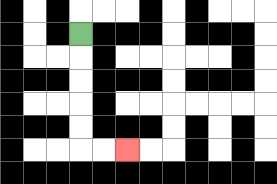{'start': '[3, 1]', 'end': '[5, 6]', 'path_directions': 'D,D,D,D,D,R,R', 'path_coordinates': '[[3, 1], [3, 2], [3, 3], [3, 4], [3, 5], [3, 6], [4, 6], [5, 6]]'}